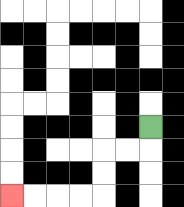{'start': '[6, 5]', 'end': '[0, 8]', 'path_directions': 'D,L,L,D,D,L,L,L,L', 'path_coordinates': '[[6, 5], [6, 6], [5, 6], [4, 6], [4, 7], [4, 8], [3, 8], [2, 8], [1, 8], [0, 8]]'}